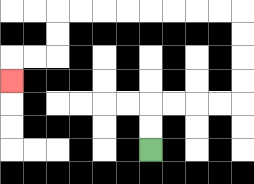{'start': '[6, 6]', 'end': '[0, 3]', 'path_directions': 'U,U,R,R,R,R,U,U,U,U,L,L,L,L,L,L,L,L,D,D,L,L,D', 'path_coordinates': '[[6, 6], [6, 5], [6, 4], [7, 4], [8, 4], [9, 4], [10, 4], [10, 3], [10, 2], [10, 1], [10, 0], [9, 0], [8, 0], [7, 0], [6, 0], [5, 0], [4, 0], [3, 0], [2, 0], [2, 1], [2, 2], [1, 2], [0, 2], [0, 3]]'}